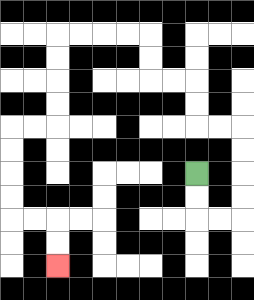{'start': '[8, 7]', 'end': '[2, 11]', 'path_directions': 'D,D,R,R,U,U,U,U,L,L,U,U,L,L,U,U,L,L,L,L,D,D,D,D,L,L,D,D,D,D,R,R,D,D', 'path_coordinates': '[[8, 7], [8, 8], [8, 9], [9, 9], [10, 9], [10, 8], [10, 7], [10, 6], [10, 5], [9, 5], [8, 5], [8, 4], [8, 3], [7, 3], [6, 3], [6, 2], [6, 1], [5, 1], [4, 1], [3, 1], [2, 1], [2, 2], [2, 3], [2, 4], [2, 5], [1, 5], [0, 5], [0, 6], [0, 7], [0, 8], [0, 9], [1, 9], [2, 9], [2, 10], [2, 11]]'}